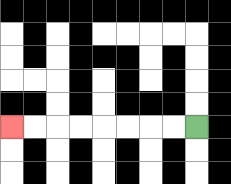{'start': '[8, 5]', 'end': '[0, 5]', 'path_directions': 'L,L,L,L,L,L,L,L', 'path_coordinates': '[[8, 5], [7, 5], [6, 5], [5, 5], [4, 5], [3, 5], [2, 5], [1, 5], [0, 5]]'}